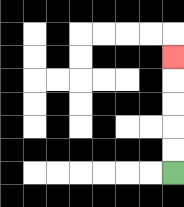{'start': '[7, 7]', 'end': '[7, 2]', 'path_directions': 'U,U,U,U,U', 'path_coordinates': '[[7, 7], [7, 6], [7, 5], [7, 4], [7, 3], [7, 2]]'}